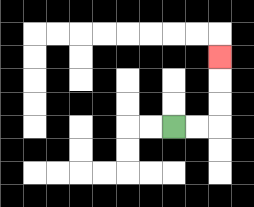{'start': '[7, 5]', 'end': '[9, 2]', 'path_directions': 'R,R,U,U,U', 'path_coordinates': '[[7, 5], [8, 5], [9, 5], [9, 4], [9, 3], [9, 2]]'}